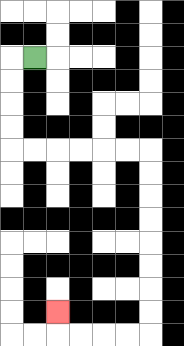{'start': '[1, 2]', 'end': '[2, 13]', 'path_directions': 'L,D,D,D,D,R,R,R,R,R,R,D,D,D,D,D,D,D,D,L,L,L,L,U', 'path_coordinates': '[[1, 2], [0, 2], [0, 3], [0, 4], [0, 5], [0, 6], [1, 6], [2, 6], [3, 6], [4, 6], [5, 6], [6, 6], [6, 7], [6, 8], [6, 9], [6, 10], [6, 11], [6, 12], [6, 13], [6, 14], [5, 14], [4, 14], [3, 14], [2, 14], [2, 13]]'}